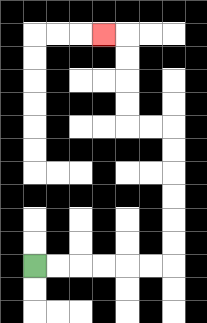{'start': '[1, 11]', 'end': '[4, 1]', 'path_directions': 'R,R,R,R,R,R,U,U,U,U,U,U,L,L,U,U,U,U,L', 'path_coordinates': '[[1, 11], [2, 11], [3, 11], [4, 11], [5, 11], [6, 11], [7, 11], [7, 10], [7, 9], [7, 8], [7, 7], [7, 6], [7, 5], [6, 5], [5, 5], [5, 4], [5, 3], [5, 2], [5, 1], [4, 1]]'}